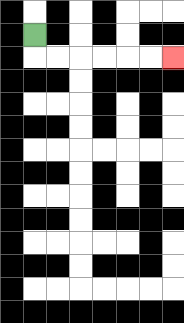{'start': '[1, 1]', 'end': '[7, 2]', 'path_directions': 'D,R,R,R,R,R,R', 'path_coordinates': '[[1, 1], [1, 2], [2, 2], [3, 2], [4, 2], [5, 2], [6, 2], [7, 2]]'}